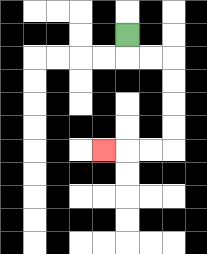{'start': '[5, 1]', 'end': '[4, 6]', 'path_directions': 'D,R,R,D,D,D,D,L,L,L', 'path_coordinates': '[[5, 1], [5, 2], [6, 2], [7, 2], [7, 3], [7, 4], [7, 5], [7, 6], [6, 6], [5, 6], [4, 6]]'}